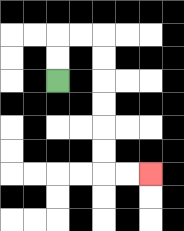{'start': '[2, 3]', 'end': '[6, 7]', 'path_directions': 'U,U,R,R,D,D,D,D,D,D,R,R', 'path_coordinates': '[[2, 3], [2, 2], [2, 1], [3, 1], [4, 1], [4, 2], [4, 3], [4, 4], [4, 5], [4, 6], [4, 7], [5, 7], [6, 7]]'}